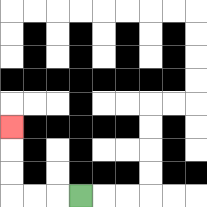{'start': '[3, 8]', 'end': '[0, 5]', 'path_directions': 'L,L,L,U,U,U', 'path_coordinates': '[[3, 8], [2, 8], [1, 8], [0, 8], [0, 7], [0, 6], [0, 5]]'}